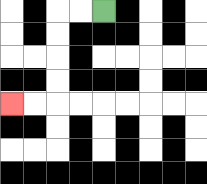{'start': '[4, 0]', 'end': '[0, 4]', 'path_directions': 'L,L,D,D,D,D,L,L', 'path_coordinates': '[[4, 0], [3, 0], [2, 0], [2, 1], [2, 2], [2, 3], [2, 4], [1, 4], [0, 4]]'}